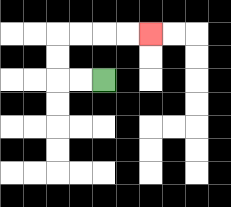{'start': '[4, 3]', 'end': '[6, 1]', 'path_directions': 'L,L,U,U,R,R,R,R', 'path_coordinates': '[[4, 3], [3, 3], [2, 3], [2, 2], [2, 1], [3, 1], [4, 1], [5, 1], [6, 1]]'}